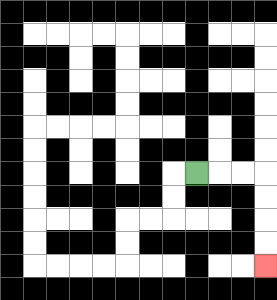{'start': '[8, 7]', 'end': '[11, 11]', 'path_directions': 'R,R,R,D,D,D,D', 'path_coordinates': '[[8, 7], [9, 7], [10, 7], [11, 7], [11, 8], [11, 9], [11, 10], [11, 11]]'}